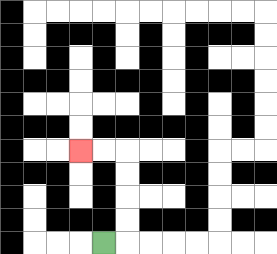{'start': '[4, 10]', 'end': '[3, 6]', 'path_directions': 'R,U,U,U,U,L,L', 'path_coordinates': '[[4, 10], [5, 10], [5, 9], [5, 8], [5, 7], [5, 6], [4, 6], [3, 6]]'}